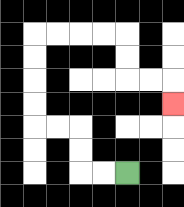{'start': '[5, 7]', 'end': '[7, 4]', 'path_directions': 'L,L,U,U,L,L,U,U,U,U,R,R,R,R,D,D,R,R,D', 'path_coordinates': '[[5, 7], [4, 7], [3, 7], [3, 6], [3, 5], [2, 5], [1, 5], [1, 4], [1, 3], [1, 2], [1, 1], [2, 1], [3, 1], [4, 1], [5, 1], [5, 2], [5, 3], [6, 3], [7, 3], [7, 4]]'}